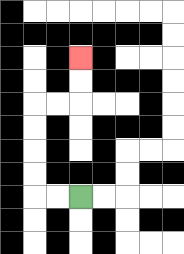{'start': '[3, 8]', 'end': '[3, 2]', 'path_directions': 'L,L,U,U,U,U,R,R,U,U', 'path_coordinates': '[[3, 8], [2, 8], [1, 8], [1, 7], [1, 6], [1, 5], [1, 4], [2, 4], [3, 4], [3, 3], [3, 2]]'}